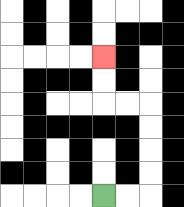{'start': '[4, 8]', 'end': '[4, 2]', 'path_directions': 'R,R,U,U,U,U,L,L,U,U', 'path_coordinates': '[[4, 8], [5, 8], [6, 8], [6, 7], [6, 6], [6, 5], [6, 4], [5, 4], [4, 4], [4, 3], [4, 2]]'}